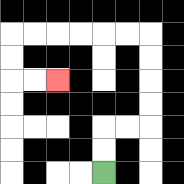{'start': '[4, 7]', 'end': '[2, 3]', 'path_directions': 'U,U,R,R,U,U,U,U,L,L,L,L,L,L,D,D,R,R', 'path_coordinates': '[[4, 7], [4, 6], [4, 5], [5, 5], [6, 5], [6, 4], [6, 3], [6, 2], [6, 1], [5, 1], [4, 1], [3, 1], [2, 1], [1, 1], [0, 1], [0, 2], [0, 3], [1, 3], [2, 3]]'}